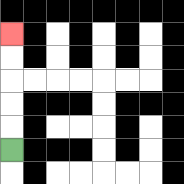{'start': '[0, 6]', 'end': '[0, 1]', 'path_directions': 'U,U,U,U,U', 'path_coordinates': '[[0, 6], [0, 5], [0, 4], [0, 3], [0, 2], [0, 1]]'}